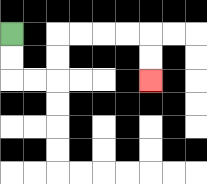{'start': '[0, 1]', 'end': '[6, 3]', 'path_directions': 'D,D,R,R,U,U,R,R,R,R,D,D', 'path_coordinates': '[[0, 1], [0, 2], [0, 3], [1, 3], [2, 3], [2, 2], [2, 1], [3, 1], [4, 1], [5, 1], [6, 1], [6, 2], [6, 3]]'}